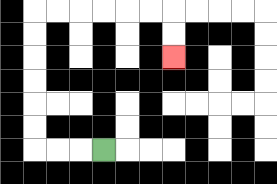{'start': '[4, 6]', 'end': '[7, 2]', 'path_directions': 'L,L,L,U,U,U,U,U,U,R,R,R,R,R,R,D,D', 'path_coordinates': '[[4, 6], [3, 6], [2, 6], [1, 6], [1, 5], [1, 4], [1, 3], [1, 2], [1, 1], [1, 0], [2, 0], [3, 0], [4, 0], [5, 0], [6, 0], [7, 0], [7, 1], [7, 2]]'}